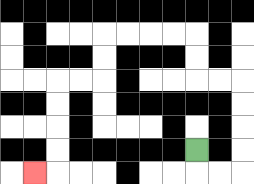{'start': '[8, 6]', 'end': '[1, 7]', 'path_directions': 'D,R,R,U,U,U,U,L,L,U,U,L,L,L,L,D,D,L,L,D,D,D,D,L', 'path_coordinates': '[[8, 6], [8, 7], [9, 7], [10, 7], [10, 6], [10, 5], [10, 4], [10, 3], [9, 3], [8, 3], [8, 2], [8, 1], [7, 1], [6, 1], [5, 1], [4, 1], [4, 2], [4, 3], [3, 3], [2, 3], [2, 4], [2, 5], [2, 6], [2, 7], [1, 7]]'}